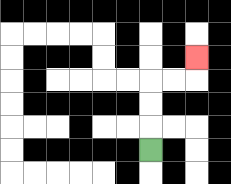{'start': '[6, 6]', 'end': '[8, 2]', 'path_directions': 'U,U,U,R,R,U', 'path_coordinates': '[[6, 6], [6, 5], [6, 4], [6, 3], [7, 3], [8, 3], [8, 2]]'}